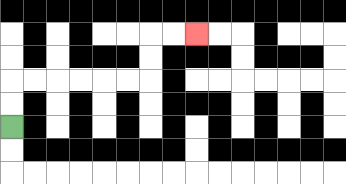{'start': '[0, 5]', 'end': '[8, 1]', 'path_directions': 'U,U,R,R,R,R,R,R,U,U,R,R', 'path_coordinates': '[[0, 5], [0, 4], [0, 3], [1, 3], [2, 3], [3, 3], [4, 3], [5, 3], [6, 3], [6, 2], [6, 1], [7, 1], [8, 1]]'}